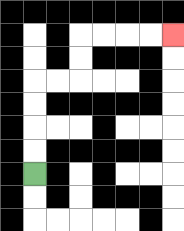{'start': '[1, 7]', 'end': '[7, 1]', 'path_directions': 'U,U,U,U,R,R,U,U,R,R,R,R', 'path_coordinates': '[[1, 7], [1, 6], [1, 5], [1, 4], [1, 3], [2, 3], [3, 3], [3, 2], [3, 1], [4, 1], [5, 1], [6, 1], [7, 1]]'}